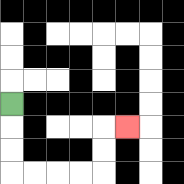{'start': '[0, 4]', 'end': '[5, 5]', 'path_directions': 'D,D,D,R,R,R,R,U,U,R', 'path_coordinates': '[[0, 4], [0, 5], [0, 6], [0, 7], [1, 7], [2, 7], [3, 7], [4, 7], [4, 6], [4, 5], [5, 5]]'}